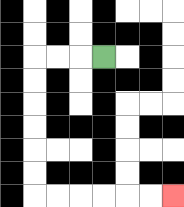{'start': '[4, 2]', 'end': '[7, 8]', 'path_directions': 'L,L,L,D,D,D,D,D,D,R,R,R,R,R,R', 'path_coordinates': '[[4, 2], [3, 2], [2, 2], [1, 2], [1, 3], [1, 4], [1, 5], [1, 6], [1, 7], [1, 8], [2, 8], [3, 8], [4, 8], [5, 8], [6, 8], [7, 8]]'}